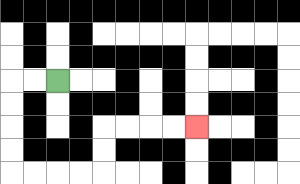{'start': '[2, 3]', 'end': '[8, 5]', 'path_directions': 'L,L,D,D,D,D,R,R,R,R,U,U,R,R,R,R', 'path_coordinates': '[[2, 3], [1, 3], [0, 3], [0, 4], [0, 5], [0, 6], [0, 7], [1, 7], [2, 7], [3, 7], [4, 7], [4, 6], [4, 5], [5, 5], [6, 5], [7, 5], [8, 5]]'}